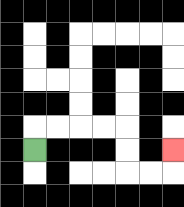{'start': '[1, 6]', 'end': '[7, 6]', 'path_directions': 'U,R,R,R,R,D,D,R,R,U', 'path_coordinates': '[[1, 6], [1, 5], [2, 5], [3, 5], [4, 5], [5, 5], [5, 6], [5, 7], [6, 7], [7, 7], [7, 6]]'}